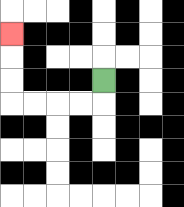{'start': '[4, 3]', 'end': '[0, 1]', 'path_directions': 'D,L,L,L,L,U,U,U', 'path_coordinates': '[[4, 3], [4, 4], [3, 4], [2, 4], [1, 4], [0, 4], [0, 3], [0, 2], [0, 1]]'}